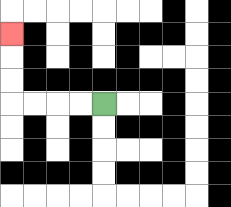{'start': '[4, 4]', 'end': '[0, 1]', 'path_directions': 'L,L,L,L,U,U,U', 'path_coordinates': '[[4, 4], [3, 4], [2, 4], [1, 4], [0, 4], [0, 3], [0, 2], [0, 1]]'}